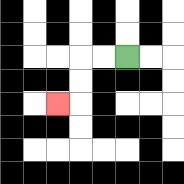{'start': '[5, 2]', 'end': '[2, 4]', 'path_directions': 'L,L,D,D,L', 'path_coordinates': '[[5, 2], [4, 2], [3, 2], [3, 3], [3, 4], [2, 4]]'}